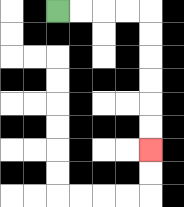{'start': '[2, 0]', 'end': '[6, 6]', 'path_directions': 'R,R,R,R,D,D,D,D,D,D', 'path_coordinates': '[[2, 0], [3, 0], [4, 0], [5, 0], [6, 0], [6, 1], [6, 2], [6, 3], [6, 4], [6, 5], [6, 6]]'}